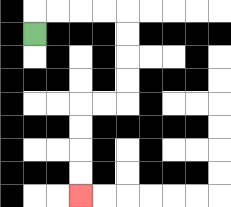{'start': '[1, 1]', 'end': '[3, 8]', 'path_directions': 'U,R,R,R,R,D,D,D,D,L,L,D,D,D,D', 'path_coordinates': '[[1, 1], [1, 0], [2, 0], [3, 0], [4, 0], [5, 0], [5, 1], [5, 2], [5, 3], [5, 4], [4, 4], [3, 4], [3, 5], [3, 6], [3, 7], [3, 8]]'}